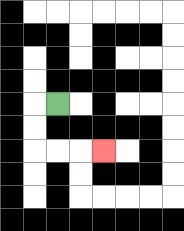{'start': '[2, 4]', 'end': '[4, 6]', 'path_directions': 'L,D,D,R,R,R', 'path_coordinates': '[[2, 4], [1, 4], [1, 5], [1, 6], [2, 6], [3, 6], [4, 6]]'}